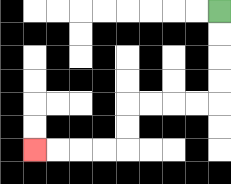{'start': '[9, 0]', 'end': '[1, 6]', 'path_directions': 'D,D,D,D,L,L,L,L,D,D,L,L,L,L', 'path_coordinates': '[[9, 0], [9, 1], [9, 2], [9, 3], [9, 4], [8, 4], [7, 4], [6, 4], [5, 4], [5, 5], [5, 6], [4, 6], [3, 6], [2, 6], [1, 6]]'}